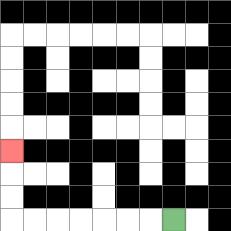{'start': '[7, 9]', 'end': '[0, 6]', 'path_directions': 'L,L,L,L,L,L,L,U,U,U', 'path_coordinates': '[[7, 9], [6, 9], [5, 9], [4, 9], [3, 9], [2, 9], [1, 9], [0, 9], [0, 8], [0, 7], [0, 6]]'}